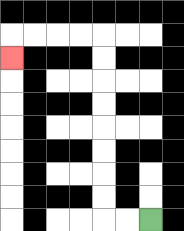{'start': '[6, 9]', 'end': '[0, 2]', 'path_directions': 'L,L,U,U,U,U,U,U,U,U,L,L,L,L,D', 'path_coordinates': '[[6, 9], [5, 9], [4, 9], [4, 8], [4, 7], [4, 6], [4, 5], [4, 4], [4, 3], [4, 2], [4, 1], [3, 1], [2, 1], [1, 1], [0, 1], [0, 2]]'}